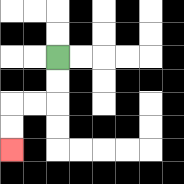{'start': '[2, 2]', 'end': '[0, 6]', 'path_directions': 'D,D,L,L,D,D', 'path_coordinates': '[[2, 2], [2, 3], [2, 4], [1, 4], [0, 4], [0, 5], [0, 6]]'}